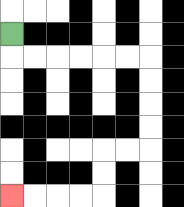{'start': '[0, 1]', 'end': '[0, 8]', 'path_directions': 'D,R,R,R,R,R,R,D,D,D,D,L,L,D,D,L,L,L,L', 'path_coordinates': '[[0, 1], [0, 2], [1, 2], [2, 2], [3, 2], [4, 2], [5, 2], [6, 2], [6, 3], [6, 4], [6, 5], [6, 6], [5, 6], [4, 6], [4, 7], [4, 8], [3, 8], [2, 8], [1, 8], [0, 8]]'}